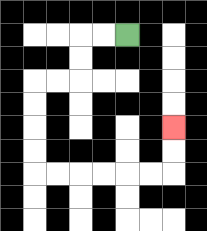{'start': '[5, 1]', 'end': '[7, 5]', 'path_directions': 'L,L,D,D,L,L,D,D,D,D,R,R,R,R,R,R,U,U', 'path_coordinates': '[[5, 1], [4, 1], [3, 1], [3, 2], [3, 3], [2, 3], [1, 3], [1, 4], [1, 5], [1, 6], [1, 7], [2, 7], [3, 7], [4, 7], [5, 7], [6, 7], [7, 7], [7, 6], [7, 5]]'}